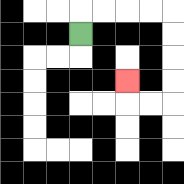{'start': '[3, 1]', 'end': '[5, 3]', 'path_directions': 'U,R,R,R,R,D,D,D,D,L,L,U', 'path_coordinates': '[[3, 1], [3, 0], [4, 0], [5, 0], [6, 0], [7, 0], [7, 1], [7, 2], [7, 3], [7, 4], [6, 4], [5, 4], [5, 3]]'}